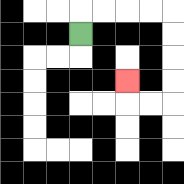{'start': '[3, 1]', 'end': '[5, 3]', 'path_directions': 'U,R,R,R,R,D,D,D,D,L,L,U', 'path_coordinates': '[[3, 1], [3, 0], [4, 0], [5, 0], [6, 0], [7, 0], [7, 1], [7, 2], [7, 3], [7, 4], [6, 4], [5, 4], [5, 3]]'}